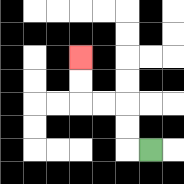{'start': '[6, 6]', 'end': '[3, 2]', 'path_directions': 'L,U,U,L,L,U,U', 'path_coordinates': '[[6, 6], [5, 6], [5, 5], [5, 4], [4, 4], [3, 4], [3, 3], [3, 2]]'}